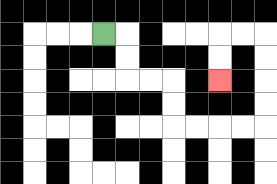{'start': '[4, 1]', 'end': '[9, 3]', 'path_directions': 'R,D,D,R,R,D,D,R,R,R,R,U,U,U,U,L,L,D,D', 'path_coordinates': '[[4, 1], [5, 1], [5, 2], [5, 3], [6, 3], [7, 3], [7, 4], [7, 5], [8, 5], [9, 5], [10, 5], [11, 5], [11, 4], [11, 3], [11, 2], [11, 1], [10, 1], [9, 1], [9, 2], [9, 3]]'}